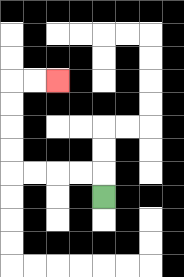{'start': '[4, 8]', 'end': '[2, 3]', 'path_directions': 'U,L,L,L,L,U,U,U,U,R,R', 'path_coordinates': '[[4, 8], [4, 7], [3, 7], [2, 7], [1, 7], [0, 7], [0, 6], [0, 5], [0, 4], [0, 3], [1, 3], [2, 3]]'}